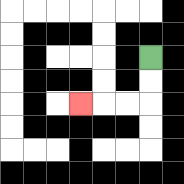{'start': '[6, 2]', 'end': '[3, 4]', 'path_directions': 'D,D,L,L,L', 'path_coordinates': '[[6, 2], [6, 3], [6, 4], [5, 4], [4, 4], [3, 4]]'}